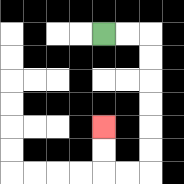{'start': '[4, 1]', 'end': '[4, 5]', 'path_directions': 'R,R,D,D,D,D,D,D,L,L,U,U', 'path_coordinates': '[[4, 1], [5, 1], [6, 1], [6, 2], [6, 3], [6, 4], [6, 5], [6, 6], [6, 7], [5, 7], [4, 7], [4, 6], [4, 5]]'}